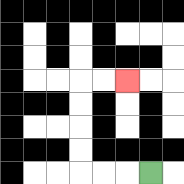{'start': '[6, 7]', 'end': '[5, 3]', 'path_directions': 'L,L,L,U,U,U,U,R,R', 'path_coordinates': '[[6, 7], [5, 7], [4, 7], [3, 7], [3, 6], [3, 5], [3, 4], [3, 3], [4, 3], [5, 3]]'}